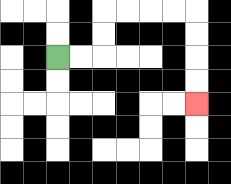{'start': '[2, 2]', 'end': '[8, 4]', 'path_directions': 'R,R,U,U,R,R,R,R,D,D,D,D', 'path_coordinates': '[[2, 2], [3, 2], [4, 2], [4, 1], [4, 0], [5, 0], [6, 0], [7, 0], [8, 0], [8, 1], [8, 2], [8, 3], [8, 4]]'}